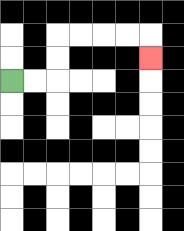{'start': '[0, 3]', 'end': '[6, 2]', 'path_directions': 'R,R,U,U,R,R,R,R,D', 'path_coordinates': '[[0, 3], [1, 3], [2, 3], [2, 2], [2, 1], [3, 1], [4, 1], [5, 1], [6, 1], [6, 2]]'}